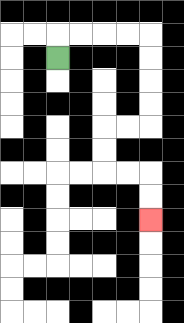{'start': '[2, 2]', 'end': '[6, 9]', 'path_directions': 'U,R,R,R,R,D,D,D,D,L,L,D,D,R,R,D,D', 'path_coordinates': '[[2, 2], [2, 1], [3, 1], [4, 1], [5, 1], [6, 1], [6, 2], [6, 3], [6, 4], [6, 5], [5, 5], [4, 5], [4, 6], [4, 7], [5, 7], [6, 7], [6, 8], [6, 9]]'}